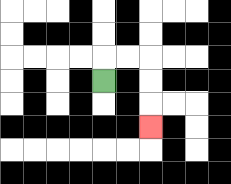{'start': '[4, 3]', 'end': '[6, 5]', 'path_directions': 'U,R,R,D,D,D', 'path_coordinates': '[[4, 3], [4, 2], [5, 2], [6, 2], [6, 3], [6, 4], [6, 5]]'}